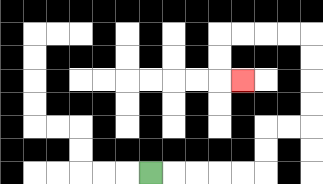{'start': '[6, 7]', 'end': '[10, 3]', 'path_directions': 'R,R,R,R,R,U,U,R,R,U,U,U,U,L,L,L,L,D,D,R', 'path_coordinates': '[[6, 7], [7, 7], [8, 7], [9, 7], [10, 7], [11, 7], [11, 6], [11, 5], [12, 5], [13, 5], [13, 4], [13, 3], [13, 2], [13, 1], [12, 1], [11, 1], [10, 1], [9, 1], [9, 2], [9, 3], [10, 3]]'}